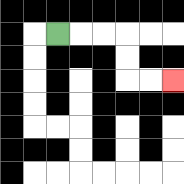{'start': '[2, 1]', 'end': '[7, 3]', 'path_directions': 'R,R,R,D,D,R,R', 'path_coordinates': '[[2, 1], [3, 1], [4, 1], [5, 1], [5, 2], [5, 3], [6, 3], [7, 3]]'}